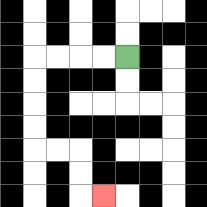{'start': '[5, 2]', 'end': '[4, 8]', 'path_directions': 'L,L,L,L,D,D,D,D,R,R,D,D,R', 'path_coordinates': '[[5, 2], [4, 2], [3, 2], [2, 2], [1, 2], [1, 3], [1, 4], [1, 5], [1, 6], [2, 6], [3, 6], [3, 7], [3, 8], [4, 8]]'}